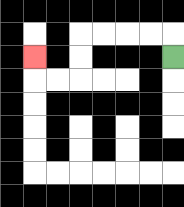{'start': '[7, 2]', 'end': '[1, 2]', 'path_directions': 'U,L,L,L,L,D,D,L,L,U', 'path_coordinates': '[[7, 2], [7, 1], [6, 1], [5, 1], [4, 1], [3, 1], [3, 2], [3, 3], [2, 3], [1, 3], [1, 2]]'}